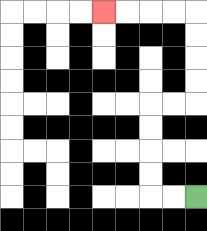{'start': '[8, 8]', 'end': '[4, 0]', 'path_directions': 'L,L,U,U,U,U,R,R,U,U,U,U,L,L,L,L', 'path_coordinates': '[[8, 8], [7, 8], [6, 8], [6, 7], [6, 6], [6, 5], [6, 4], [7, 4], [8, 4], [8, 3], [8, 2], [8, 1], [8, 0], [7, 0], [6, 0], [5, 0], [4, 0]]'}